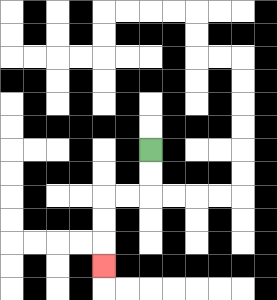{'start': '[6, 6]', 'end': '[4, 11]', 'path_directions': 'D,D,L,L,D,D,D', 'path_coordinates': '[[6, 6], [6, 7], [6, 8], [5, 8], [4, 8], [4, 9], [4, 10], [4, 11]]'}